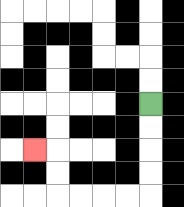{'start': '[6, 4]', 'end': '[1, 6]', 'path_directions': 'D,D,D,D,L,L,L,L,U,U,L', 'path_coordinates': '[[6, 4], [6, 5], [6, 6], [6, 7], [6, 8], [5, 8], [4, 8], [3, 8], [2, 8], [2, 7], [2, 6], [1, 6]]'}